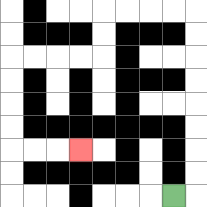{'start': '[7, 8]', 'end': '[3, 6]', 'path_directions': 'R,U,U,U,U,U,U,U,U,L,L,L,L,D,D,L,L,L,L,D,D,D,D,R,R,R', 'path_coordinates': '[[7, 8], [8, 8], [8, 7], [8, 6], [8, 5], [8, 4], [8, 3], [8, 2], [8, 1], [8, 0], [7, 0], [6, 0], [5, 0], [4, 0], [4, 1], [4, 2], [3, 2], [2, 2], [1, 2], [0, 2], [0, 3], [0, 4], [0, 5], [0, 6], [1, 6], [2, 6], [3, 6]]'}